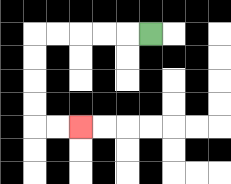{'start': '[6, 1]', 'end': '[3, 5]', 'path_directions': 'L,L,L,L,L,D,D,D,D,R,R', 'path_coordinates': '[[6, 1], [5, 1], [4, 1], [3, 1], [2, 1], [1, 1], [1, 2], [1, 3], [1, 4], [1, 5], [2, 5], [3, 5]]'}